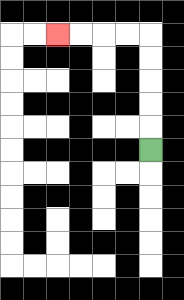{'start': '[6, 6]', 'end': '[2, 1]', 'path_directions': 'U,U,U,U,U,L,L,L,L', 'path_coordinates': '[[6, 6], [6, 5], [6, 4], [6, 3], [6, 2], [6, 1], [5, 1], [4, 1], [3, 1], [2, 1]]'}